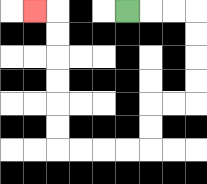{'start': '[5, 0]', 'end': '[1, 0]', 'path_directions': 'R,R,R,D,D,D,D,L,L,D,D,L,L,L,L,U,U,U,U,U,U,L', 'path_coordinates': '[[5, 0], [6, 0], [7, 0], [8, 0], [8, 1], [8, 2], [8, 3], [8, 4], [7, 4], [6, 4], [6, 5], [6, 6], [5, 6], [4, 6], [3, 6], [2, 6], [2, 5], [2, 4], [2, 3], [2, 2], [2, 1], [2, 0], [1, 0]]'}